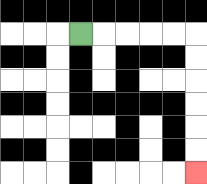{'start': '[3, 1]', 'end': '[8, 7]', 'path_directions': 'R,R,R,R,R,D,D,D,D,D,D', 'path_coordinates': '[[3, 1], [4, 1], [5, 1], [6, 1], [7, 1], [8, 1], [8, 2], [8, 3], [8, 4], [8, 5], [8, 6], [8, 7]]'}